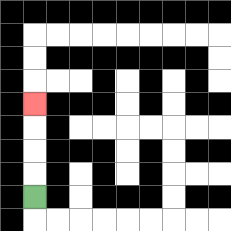{'start': '[1, 8]', 'end': '[1, 4]', 'path_directions': 'U,U,U,U', 'path_coordinates': '[[1, 8], [1, 7], [1, 6], [1, 5], [1, 4]]'}